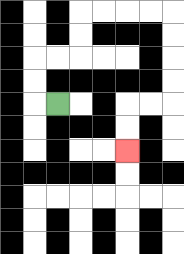{'start': '[2, 4]', 'end': '[5, 6]', 'path_directions': 'L,U,U,R,R,U,U,R,R,R,R,D,D,D,D,L,L,D,D', 'path_coordinates': '[[2, 4], [1, 4], [1, 3], [1, 2], [2, 2], [3, 2], [3, 1], [3, 0], [4, 0], [5, 0], [6, 0], [7, 0], [7, 1], [7, 2], [7, 3], [7, 4], [6, 4], [5, 4], [5, 5], [5, 6]]'}